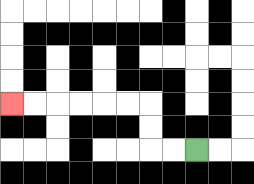{'start': '[8, 6]', 'end': '[0, 4]', 'path_directions': 'L,L,U,U,L,L,L,L,L,L', 'path_coordinates': '[[8, 6], [7, 6], [6, 6], [6, 5], [6, 4], [5, 4], [4, 4], [3, 4], [2, 4], [1, 4], [0, 4]]'}